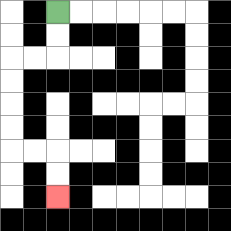{'start': '[2, 0]', 'end': '[2, 8]', 'path_directions': 'D,D,L,L,D,D,D,D,R,R,D,D', 'path_coordinates': '[[2, 0], [2, 1], [2, 2], [1, 2], [0, 2], [0, 3], [0, 4], [0, 5], [0, 6], [1, 6], [2, 6], [2, 7], [2, 8]]'}